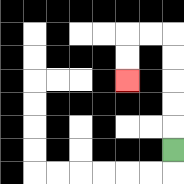{'start': '[7, 6]', 'end': '[5, 3]', 'path_directions': 'U,U,U,U,U,L,L,D,D', 'path_coordinates': '[[7, 6], [7, 5], [7, 4], [7, 3], [7, 2], [7, 1], [6, 1], [5, 1], [5, 2], [5, 3]]'}